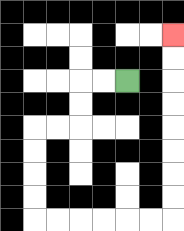{'start': '[5, 3]', 'end': '[7, 1]', 'path_directions': 'L,L,D,D,L,L,D,D,D,D,R,R,R,R,R,R,U,U,U,U,U,U,U,U', 'path_coordinates': '[[5, 3], [4, 3], [3, 3], [3, 4], [3, 5], [2, 5], [1, 5], [1, 6], [1, 7], [1, 8], [1, 9], [2, 9], [3, 9], [4, 9], [5, 9], [6, 9], [7, 9], [7, 8], [7, 7], [7, 6], [7, 5], [7, 4], [7, 3], [7, 2], [7, 1]]'}